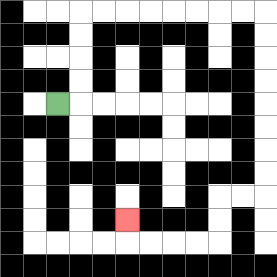{'start': '[2, 4]', 'end': '[5, 9]', 'path_directions': 'R,U,U,U,U,R,R,R,R,R,R,R,R,D,D,D,D,D,D,D,D,L,L,D,D,L,L,L,L,U', 'path_coordinates': '[[2, 4], [3, 4], [3, 3], [3, 2], [3, 1], [3, 0], [4, 0], [5, 0], [6, 0], [7, 0], [8, 0], [9, 0], [10, 0], [11, 0], [11, 1], [11, 2], [11, 3], [11, 4], [11, 5], [11, 6], [11, 7], [11, 8], [10, 8], [9, 8], [9, 9], [9, 10], [8, 10], [7, 10], [6, 10], [5, 10], [5, 9]]'}